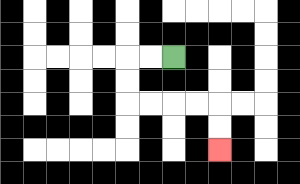{'start': '[7, 2]', 'end': '[9, 6]', 'path_directions': 'L,L,D,D,R,R,R,R,D,D', 'path_coordinates': '[[7, 2], [6, 2], [5, 2], [5, 3], [5, 4], [6, 4], [7, 4], [8, 4], [9, 4], [9, 5], [9, 6]]'}